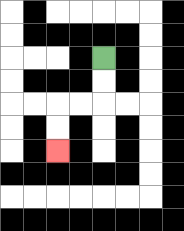{'start': '[4, 2]', 'end': '[2, 6]', 'path_directions': 'D,D,L,L,D,D', 'path_coordinates': '[[4, 2], [4, 3], [4, 4], [3, 4], [2, 4], [2, 5], [2, 6]]'}